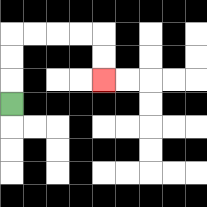{'start': '[0, 4]', 'end': '[4, 3]', 'path_directions': 'U,U,U,R,R,R,R,D,D', 'path_coordinates': '[[0, 4], [0, 3], [0, 2], [0, 1], [1, 1], [2, 1], [3, 1], [4, 1], [4, 2], [4, 3]]'}